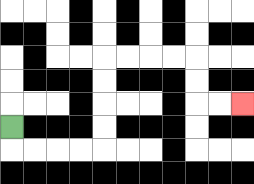{'start': '[0, 5]', 'end': '[10, 4]', 'path_directions': 'D,R,R,R,R,U,U,U,U,R,R,R,R,D,D,R,R', 'path_coordinates': '[[0, 5], [0, 6], [1, 6], [2, 6], [3, 6], [4, 6], [4, 5], [4, 4], [4, 3], [4, 2], [5, 2], [6, 2], [7, 2], [8, 2], [8, 3], [8, 4], [9, 4], [10, 4]]'}